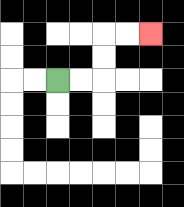{'start': '[2, 3]', 'end': '[6, 1]', 'path_directions': 'R,R,U,U,R,R', 'path_coordinates': '[[2, 3], [3, 3], [4, 3], [4, 2], [4, 1], [5, 1], [6, 1]]'}